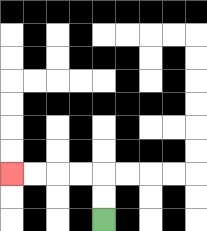{'start': '[4, 9]', 'end': '[0, 7]', 'path_directions': 'U,U,L,L,L,L', 'path_coordinates': '[[4, 9], [4, 8], [4, 7], [3, 7], [2, 7], [1, 7], [0, 7]]'}